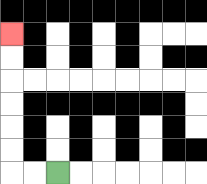{'start': '[2, 7]', 'end': '[0, 1]', 'path_directions': 'L,L,U,U,U,U,U,U', 'path_coordinates': '[[2, 7], [1, 7], [0, 7], [0, 6], [0, 5], [0, 4], [0, 3], [0, 2], [0, 1]]'}